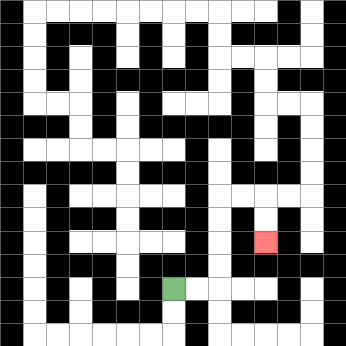{'start': '[7, 12]', 'end': '[11, 10]', 'path_directions': 'R,R,U,U,U,U,R,R,D,D', 'path_coordinates': '[[7, 12], [8, 12], [9, 12], [9, 11], [9, 10], [9, 9], [9, 8], [10, 8], [11, 8], [11, 9], [11, 10]]'}